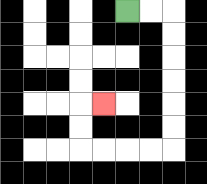{'start': '[5, 0]', 'end': '[4, 4]', 'path_directions': 'R,R,D,D,D,D,D,D,L,L,L,L,U,U,R', 'path_coordinates': '[[5, 0], [6, 0], [7, 0], [7, 1], [7, 2], [7, 3], [7, 4], [7, 5], [7, 6], [6, 6], [5, 6], [4, 6], [3, 6], [3, 5], [3, 4], [4, 4]]'}